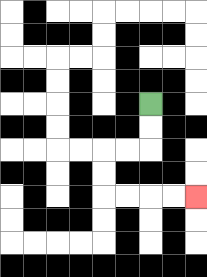{'start': '[6, 4]', 'end': '[8, 8]', 'path_directions': 'D,D,L,L,D,D,R,R,R,R', 'path_coordinates': '[[6, 4], [6, 5], [6, 6], [5, 6], [4, 6], [4, 7], [4, 8], [5, 8], [6, 8], [7, 8], [8, 8]]'}